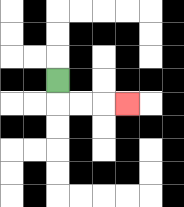{'start': '[2, 3]', 'end': '[5, 4]', 'path_directions': 'D,R,R,R', 'path_coordinates': '[[2, 3], [2, 4], [3, 4], [4, 4], [5, 4]]'}